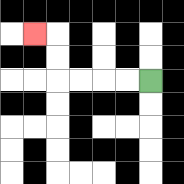{'start': '[6, 3]', 'end': '[1, 1]', 'path_directions': 'L,L,L,L,U,U,L', 'path_coordinates': '[[6, 3], [5, 3], [4, 3], [3, 3], [2, 3], [2, 2], [2, 1], [1, 1]]'}